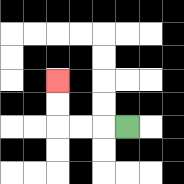{'start': '[5, 5]', 'end': '[2, 3]', 'path_directions': 'L,L,L,U,U', 'path_coordinates': '[[5, 5], [4, 5], [3, 5], [2, 5], [2, 4], [2, 3]]'}